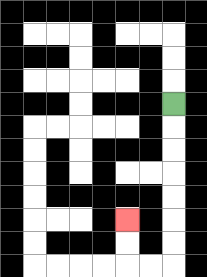{'start': '[7, 4]', 'end': '[5, 9]', 'path_directions': 'D,D,D,D,D,D,D,L,L,U,U', 'path_coordinates': '[[7, 4], [7, 5], [7, 6], [7, 7], [7, 8], [7, 9], [7, 10], [7, 11], [6, 11], [5, 11], [5, 10], [5, 9]]'}